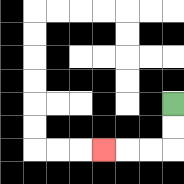{'start': '[7, 4]', 'end': '[4, 6]', 'path_directions': 'D,D,L,L,L', 'path_coordinates': '[[7, 4], [7, 5], [7, 6], [6, 6], [5, 6], [4, 6]]'}